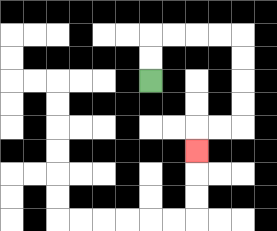{'start': '[6, 3]', 'end': '[8, 6]', 'path_directions': 'U,U,R,R,R,R,D,D,D,D,L,L,D', 'path_coordinates': '[[6, 3], [6, 2], [6, 1], [7, 1], [8, 1], [9, 1], [10, 1], [10, 2], [10, 3], [10, 4], [10, 5], [9, 5], [8, 5], [8, 6]]'}